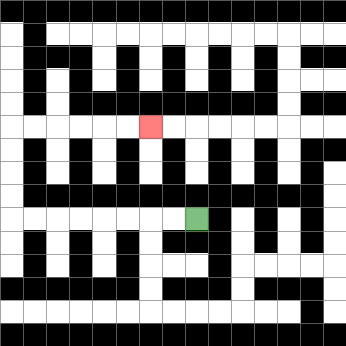{'start': '[8, 9]', 'end': '[6, 5]', 'path_directions': 'L,L,L,L,L,L,L,L,U,U,U,U,R,R,R,R,R,R', 'path_coordinates': '[[8, 9], [7, 9], [6, 9], [5, 9], [4, 9], [3, 9], [2, 9], [1, 9], [0, 9], [0, 8], [0, 7], [0, 6], [0, 5], [1, 5], [2, 5], [3, 5], [4, 5], [5, 5], [6, 5]]'}